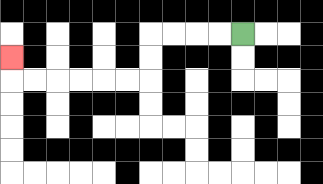{'start': '[10, 1]', 'end': '[0, 2]', 'path_directions': 'L,L,L,L,D,D,L,L,L,L,L,L,U', 'path_coordinates': '[[10, 1], [9, 1], [8, 1], [7, 1], [6, 1], [6, 2], [6, 3], [5, 3], [4, 3], [3, 3], [2, 3], [1, 3], [0, 3], [0, 2]]'}